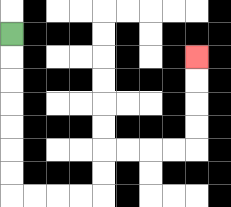{'start': '[0, 1]', 'end': '[8, 2]', 'path_directions': 'D,D,D,D,D,D,D,R,R,R,R,U,U,R,R,R,R,U,U,U,U', 'path_coordinates': '[[0, 1], [0, 2], [0, 3], [0, 4], [0, 5], [0, 6], [0, 7], [0, 8], [1, 8], [2, 8], [3, 8], [4, 8], [4, 7], [4, 6], [5, 6], [6, 6], [7, 6], [8, 6], [8, 5], [8, 4], [8, 3], [8, 2]]'}